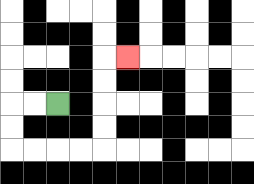{'start': '[2, 4]', 'end': '[5, 2]', 'path_directions': 'L,L,D,D,R,R,R,R,U,U,U,U,R', 'path_coordinates': '[[2, 4], [1, 4], [0, 4], [0, 5], [0, 6], [1, 6], [2, 6], [3, 6], [4, 6], [4, 5], [4, 4], [4, 3], [4, 2], [5, 2]]'}